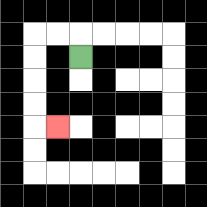{'start': '[3, 2]', 'end': '[2, 5]', 'path_directions': 'U,L,L,D,D,D,D,R', 'path_coordinates': '[[3, 2], [3, 1], [2, 1], [1, 1], [1, 2], [1, 3], [1, 4], [1, 5], [2, 5]]'}